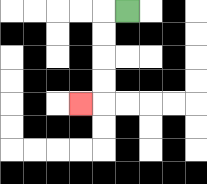{'start': '[5, 0]', 'end': '[3, 4]', 'path_directions': 'L,D,D,D,D,L', 'path_coordinates': '[[5, 0], [4, 0], [4, 1], [4, 2], [4, 3], [4, 4], [3, 4]]'}